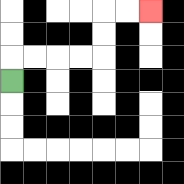{'start': '[0, 3]', 'end': '[6, 0]', 'path_directions': 'U,R,R,R,R,U,U,R,R', 'path_coordinates': '[[0, 3], [0, 2], [1, 2], [2, 2], [3, 2], [4, 2], [4, 1], [4, 0], [5, 0], [6, 0]]'}